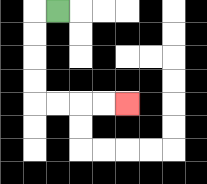{'start': '[2, 0]', 'end': '[5, 4]', 'path_directions': 'L,D,D,D,D,R,R,R,R', 'path_coordinates': '[[2, 0], [1, 0], [1, 1], [1, 2], [1, 3], [1, 4], [2, 4], [3, 4], [4, 4], [5, 4]]'}